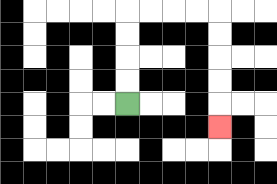{'start': '[5, 4]', 'end': '[9, 5]', 'path_directions': 'U,U,U,U,R,R,R,R,D,D,D,D,D', 'path_coordinates': '[[5, 4], [5, 3], [5, 2], [5, 1], [5, 0], [6, 0], [7, 0], [8, 0], [9, 0], [9, 1], [9, 2], [9, 3], [9, 4], [9, 5]]'}